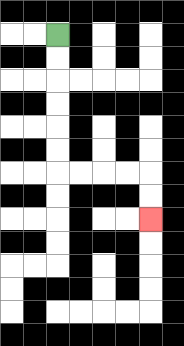{'start': '[2, 1]', 'end': '[6, 9]', 'path_directions': 'D,D,D,D,D,D,R,R,R,R,D,D', 'path_coordinates': '[[2, 1], [2, 2], [2, 3], [2, 4], [2, 5], [2, 6], [2, 7], [3, 7], [4, 7], [5, 7], [6, 7], [6, 8], [6, 9]]'}